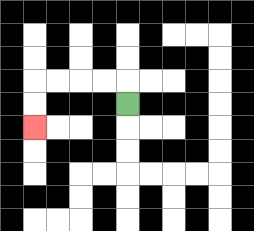{'start': '[5, 4]', 'end': '[1, 5]', 'path_directions': 'U,L,L,L,L,D,D', 'path_coordinates': '[[5, 4], [5, 3], [4, 3], [3, 3], [2, 3], [1, 3], [1, 4], [1, 5]]'}